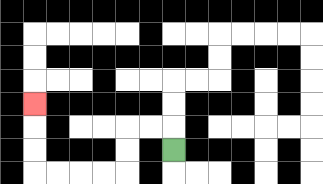{'start': '[7, 6]', 'end': '[1, 4]', 'path_directions': 'U,L,L,D,D,L,L,L,L,U,U,U', 'path_coordinates': '[[7, 6], [7, 5], [6, 5], [5, 5], [5, 6], [5, 7], [4, 7], [3, 7], [2, 7], [1, 7], [1, 6], [1, 5], [1, 4]]'}